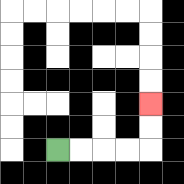{'start': '[2, 6]', 'end': '[6, 4]', 'path_directions': 'R,R,R,R,U,U', 'path_coordinates': '[[2, 6], [3, 6], [4, 6], [5, 6], [6, 6], [6, 5], [6, 4]]'}